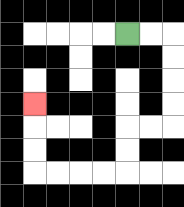{'start': '[5, 1]', 'end': '[1, 4]', 'path_directions': 'R,R,D,D,D,D,L,L,D,D,L,L,L,L,U,U,U', 'path_coordinates': '[[5, 1], [6, 1], [7, 1], [7, 2], [7, 3], [7, 4], [7, 5], [6, 5], [5, 5], [5, 6], [5, 7], [4, 7], [3, 7], [2, 7], [1, 7], [1, 6], [1, 5], [1, 4]]'}